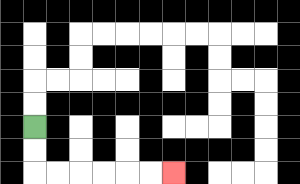{'start': '[1, 5]', 'end': '[7, 7]', 'path_directions': 'D,D,R,R,R,R,R,R', 'path_coordinates': '[[1, 5], [1, 6], [1, 7], [2, 7], [3, 7], [4, 7], [5, 7], [6, 7], [7, 7]]'}